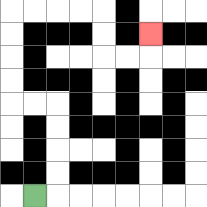{'start': '[1, 8]', 'end': '[6, 1]', 'path_directions': 'R,U,U,U,U,L,L,U,U,U,U,R,R,R,R,D,D,R,R,U', 'path_coordinates': '[[1, 8], [2, 8], [2, 7], [2, 6], [2, 5], [2, 4], [1, 4], [0, 4], [0, 3], [0, 2], [0, 1], [0, 0], [1, 0], [2, 0], [3, 0], [4, 0], [4, 1], [4, 2], [5, 2], [6, 2], [6, 1]]'}